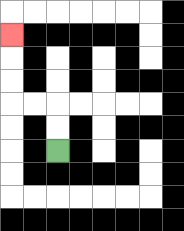{'start': '[2, 6]', 'end': '[0, 1]', 'path_directions': 'U,U,L,L,U,U,U', 'path_coordinates': '[[2, 6], [2, 5], [2, 4], [1, 4], [0, 4], [0, 3], [0, 2], [0, 1]]'}